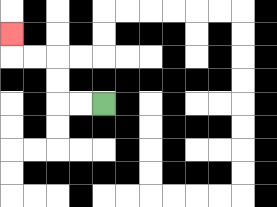{'start': '[4, 4]', 'end': '[0, 1]', 'path_directions': 'L,L,U,U,L,L,U', 'path_coordinates': '[[4, 4], [3, 4], [2, 4], [2, 3], [2, 2], [1, 2], [0, 2], [0, 1]]'}